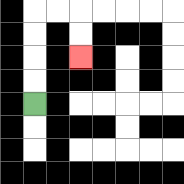{'start': '[1, 4]', 'end': '[3, 2]', 'path_directions': 'U,U,U,U,R,R,D,D', 'path_coordinates': '[[1, 4], [1, 3], [1, 2], [1, 1], [1, 0], [2, 0], [3, 0], [3, 1], [3, 2]]'}